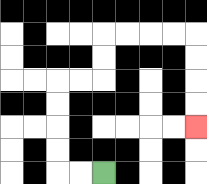{'start': '[4, 7]', 'end': '[8, 5]', 'path_directions': 'L,L,U,U,U,U,R,R,U,U,R,R,R,R,D,D,D,D', 'path_coordinates': '[[4, 7], [3, 7], [2, 7], [2, 6], [2, 5], [2, 4], [2, 3], [3, 3], [4, 3], [4, 2], [4, 1], [5, 1], [6, 1], [7, 1], [8, 1], [8, 2], [8, 3], [8, 4], [8, 5]]'}